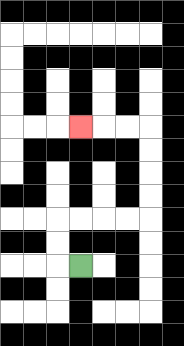{'start': '[3, 11]', 'end': '[3, 5]', 'path_directions': 'L,U,U,R,R,R,R,U,U,U,U,L,L,L', 'path_coordinates': '[[3, 11], [2, 11], [2, 10], [2, 9], [3, 9], [4, 9], [5, 9], [6, 9], [6, 8], [6, 7], [6, 6], [6, 5], [5, 5], [4, 5], [3, 5]]'}